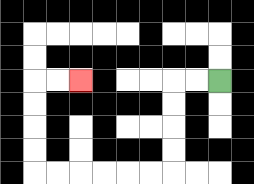{'start': '[9, 3]', 'end': '[3, 3]', 'path_directions': 'L,L,D,D,D,D,L,L,L,L,L,L,U,U,U,U,R,R', 'path_coordinates': '[[9, 3], [8, 3], [7, 3], [7, 4], [7, 5], [7, 6], [7, 7], [6, 7], [5, 7], [4, 7], [3, 7], [2, 7], [1, 7], [1, 6], [1, 5], [1, 4], [1, 3], [2, 3], [3, 3]]'}